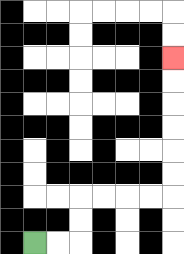{'start': '[1, 10]', 'end': '[7, 2]', 'path_directions': 'R,R,U,U,R,R,R,R,U,U,U,U,U,U', 'path_coordinates': '[[1, 10], [2, 10], [3, 10], [3, 9], [3, 8], [4, 8], [5, 8], [6, 8], [7, 8], [7, 7], [7, 6], [7, 5], [7, 4], [7, 3], [7, 2]]'}